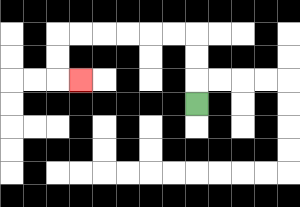{'start': '[8, 4]', 'end': '[3, 3]', 'path_directions': 'U,U,U,L,L,L,L,L,L,D,D,R', 'path_coordinates': '[[8, 4], [8, 3], [8, 2], [8, 1], [7, 1], [6, 1], [5, 1], [4, 1], [3, 1], [2, 1], [2, 2], [2, 3], [3, 3]]'}